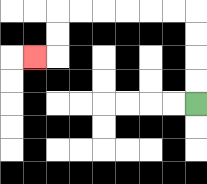{'start': '[8, 4]', 'end': '[1, 2]', 'path_directions': 'U,U,U,U,L,L,L,L,L,L,D,D,L', 'path_coordinates': '[[8, 4], [8, 3], [8, 2], [8, 1], [8, 0], [7, 0], [6, 0], [5, 0], [4, 0], [3, 0], [2, 0], [2, 1], [2, 2], [1, 2]]'}